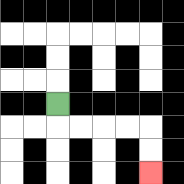{'start': '[2, 4]', 'end': '[6, 7]', 'path_directions': 'D,R,R,R,R,D,D', 'path_coordinates': '[[2, 4], [2, 5], [3, 5], [4, 5], [5, 5], [6, 5], [6, 6], [6, 7]]'}